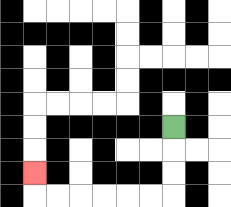{'start': '[7, 5]', 'end': '[1, 7]', 'path_directions': 'D,D,D,L,L,L,L,L,L,U', 'path_coordinates': '[[7, 5], [7, 6], [7, 7], [7, 8], [6, 8], [5, 8], [4, 8], [3, 8], [2, 8], [1, 8], [1, 7]]'}